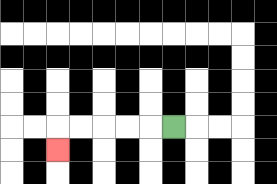{'start': '[7, 5]', 'end': '[2, 6]', 'path_directions': 'L,L,L,L,L,D', 'path_coordinates': '[[7, 5], [6, 5], [5, 5], [4, 5], [3, 5], [2, 5], [2, 6]]'}